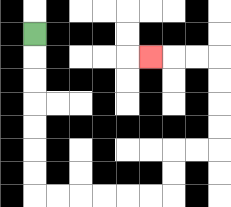{'start': '[1, 1]', 'end': '[6, 2]', 'path_directions': 'D,D,D,D,D,D,D,R,R,R,R,R,R,U,U,R,R,U,U,U,U,L,L,L', 'path_coordinates': '[[1, 1], [1, 2], [1, 3], [1, 4], [1, 5], [1, 6], [1, 7], [1, 8], [2, 8], [3, 8], [4, 8], [5, 8], [6, 8], [7, 8], [7, 7], [7, 6], [8, 6], [9, 6], [9, 5], [9, 4], [9, 3], [9, 2], [8, 2], [7, 2], [6, 2]]'}